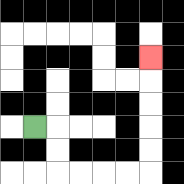{'start': '[1, 5]', 'end': '[6, 2]', 'path_directions': 'R,D,D,R,R,R,R,U,U,U,U,U', 'path_coordinates': '[[1, 5], [2, 5], [2, 6], [2, 7], [3, 7], [4, 7], [5, 7], [6, 7], [6, 6], [6, 5], [6, 4], [6, 3], [6, 2]]'}